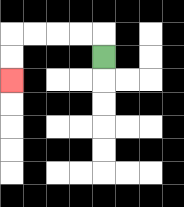{'start': '[4, 2]', 'end': '[0, 3]', 'path_directions': 'U,L,L,L,L,D,D', 'path_coordinates': '[[4, 2], [4, 1], [3, 1], [2, 1], [1, 1], [0, 1], [0, 2], [0, 3]]'}